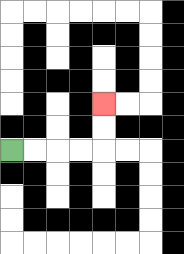{'start': '[0, 6]', 'end': '[4, 4]', 'path_directions': 'R,R,R,R,U,U', 'path_coordinates': '[[0, 6], [1, 6], [2, 6], [3, 6], [4, 6], [4, 5], [4, 4]]'}